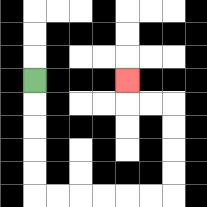{'start': '[1, 3]', 'end': '[5, 3]', 'path_directions': 'D,D,D,D,D,R,R,R,R,R,R,U,U,U,U,L,L,U', 'path_coordinates': '[[1, 3], [1, 4], [1, 5], [1, 6], [1, 7], [1, 8], [2, 8], [3, 8], [4, 8], [5, 8], [6, 8], [7, 8], [7, 7], [7, 6], [7, 5], [7, 4], [6, 4], [5, 4], [5, 3]]'}